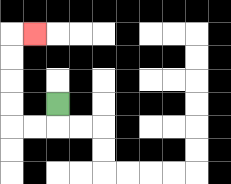{'start': '[2, 4]', 'end': '[1, 1]', 'path_directions': 'D,L,L,U,U,U,U,R', 'path_coordinates': '[[2, 4], [2, 5], [1, 5], [0, 5], [0, 4], [0, 3], [0, 2], [0, 1], [1, 1]]'}